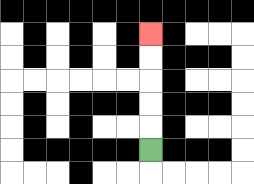{'start': '[6, 6]', 'end': '[6, 1]', 'path_directions': 'U,U,U,U,U', 'path_coordinates': '[[6, 6], [6, 5], [6, 4], [6, 3], [6, 2], [6, 1]]'}